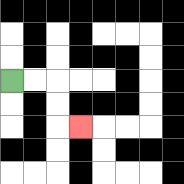{'start': '[0, 3]', 'end': '[3, 5]', 'path_directions': 'R,R,D,D,R', 'path_coordinates': '[[0, 3], [1, 3], [2, 3], [2, 4], [2, 5], [3, 5]]'}